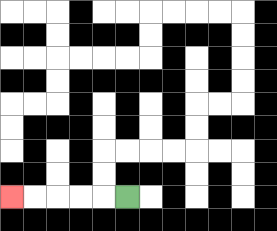{'start': '[5, 8]', 'end': '[0, 8]', 'path_directions': 'L,L,L,L,L', 'path_coordinates': '[[5, 8], [4, 8], [3, 8], [2, 8], [1, 8], [0, 8]]'}